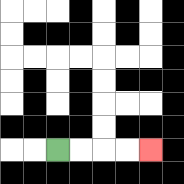{'start': '[2, 6]', 'end': '[6, 6]', 'path_directions': 'R,R,R,R', 'path_coordinates': '[[2, 6], [3, 6], [4, 6], [5, 6], [6, 6]]'}